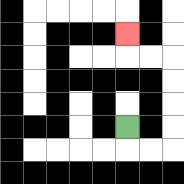{'start': '[5, 5]', 'end': '[5, 1]', 'path_directions': 'D,R,R,U,U,U,U,L,L,U', 'path_coordinates': '[[5, 5], [5, 6], [6, 6], [7, 6], [7, 5], [7, 4], [7, 3], [7, 2], [6, 2], [5, 2], [5, 1]]'}